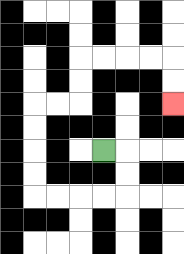{'start': '[4, 6]', 'end': '[7, 4]', 'path_directions': 'R,D,D,L,L,L,L,U,U,U,U,R,R,U,U,R,R,R,R,D,D', 'path_coordinates': '[[4, 6], [5, 6], [5, 7], [5, 8], [4, 8], [3, 8], [2, 8], [1, 8], [1, 7], [1, 6], [1, 5], [1, 4], [2, 4], [3, 4], [3, 3], [3, 2], [4, 2], [5, 2], [6, 2], [7, 2], [7, 3], [7, 4]]'}